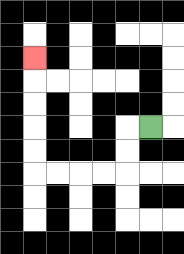{'start': '[6, 5]', 'end': '[1, 2]', 'path_directions': 'L,D,D,L,L,L,L,U,U,U,U,U', 'path_coordinates': '[[6, 5], [5, 5], [5, 6], [5, 7], [4, 7], [3, 7], [2, 7], [1, 7], [1, 6], [1, 5], [1, 4], [1, 3], [1, 2]]'}